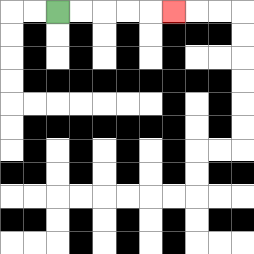{'start': '[2, 0]', 'end': '[7, 0]', 'path_directions': 'R,R,R,R,R', 'path_coordinates': '[[2, 0], [3, 0], [4, 0], [5, 0], [6, 0], [7, 0]]'}